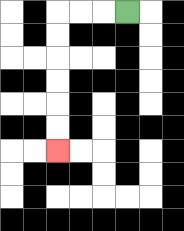{'start': '[5, 0]', 'end': '[2, 6]', 'path_directions': 'L,L,L,D,D,D,D,D,D', 'path_coordinates': '[[5, 0], [4, 0], [3, 0], [2, 0], [2, 1], [2, 2], [2, 3], [2, 4], [2, 5], [2, 6]]'}